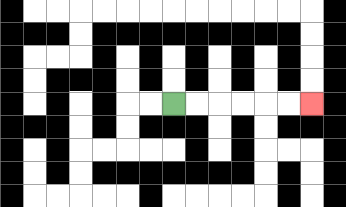{'start': '[7, 4]', 'end': '[13, 4]', 'path_directions': 'R,R,R,R,R,R', 'path_coordinates': '[[7, 4], [8, 4], [9, 4], [10, 4], [11, 4], [12, 4], [13, 4]]'}